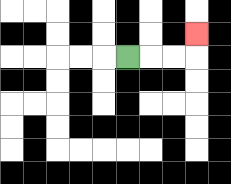{'start': '[5, 2]', 'end': '[8, 1]', 'path_directions': 'R,R,R,U', 'path_coordinates': '[[5, 2], [6, 2], [7, 2], [8, 2], [8, 1]]'}